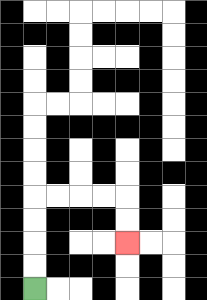{'start': '[1, 12]', 'end': '[5, 10]', 'path_directions': 'U,U,U,U,R,R,R,R,D,D', 'path_coordinates': '[[1, 12], [1, 11], [1, 10], [1, 9], [1, 8], [2, 8], [3, 8], [4, 8], [5, 8], [5, 9], [5, 10]]'}